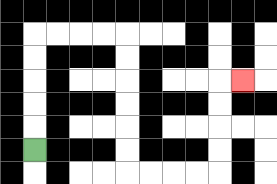{'start': '[1, 6]', 'end': '[10, 3]', 'path_directions': 'U,U,U,U,U,R,R,R,R,D,D,D,D,D,D,R,R,R,R,U,U,U,U,R', 'path_coordinates': '[[1, 6], [1, 5], [1, 4], [1, 3], [1, 2], [1, 1], [2, 1], [3, 1], [4, 1], [5, 1], [5, 2], [5, 3], [5, 4], [5, 5], [5, 6], [5, 7], [6, 7], [7, 7], [8, 7], [9, 7], [9, 6], [9, 5], [9, 4], [9, 3], [10, 3]]'}